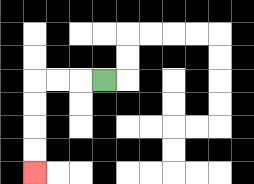{'start': '[4, 3]', 'end': '[1, 7]', 'path_directions': 'L,L,L,D,D,D,D', 'path_coordinates': '[[4, 3], [3, 3], [2, 3], [1, 3], [1, 4], [1, 5], [1, 6], [1, 7]]'}